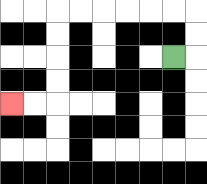{'start': '[7, 2]', 'end': '[0, 4]', 'path_directions': 'R,U,U,L,L,L,L,L,L,D,D,D,D,L,L', 'path_coordinates': '[[7, 2], [8, 2], [8, 1], [8, 0], [7, 0], [6, 0], [5, 0], [4, 0], [3, 0], [2, 0], [2, 1], [2, 2], [2, 3], [2, 4], [1, 4], [0, 4]]'}